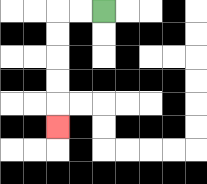{'start': '[4, 0]', 'end': '[2, 5]', 'path_directions': 'L,L,D,D,D,D,D', 'path_coordinates': '[[4, 0], [3, 0], [2, 0], [2, 1], [2, 2], [2, 3], [2, 4], [2, 5]]'}